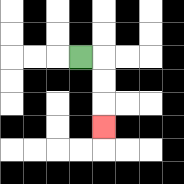{'start': '[3, 2]', 'end': '[4, 5]', 'path_directions': 'R,D,D,D', 'path_coordinates': '[[3, 2], [4, 2], [4, 3], [4, 4], [4, 5]]'}